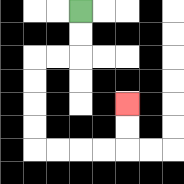{'start': '[3, 0]', 'end': '[5, 4]', 'path_directions': 'D,D,L,L,D,D,D,D,R,R,R,R,U,U', 'path_coordinates': '[[3, 0], [3, 1], [3, 2], [2, 2], [1, 2], [1, 3], [1, 4], [1, 5], [1, 6], [2, 6], [3, 6], [4, 6], [5, 6], [5, 5], [5, 4]]'}